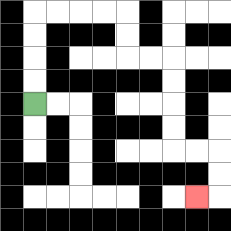{'start': '[1, 4]', 'end': '[8, 8]', 'path_directions': 'U,U,U,U,R,R,R,R,D,D,R,R,D,D,D,D,R,R,D,D,L', 'path_coordinates': '[[1, 4], [1, 3], [1, 2], [1, 1], [1, 0], [2, 0], [3, 0], [4, 0], [5, 0], [5, 1], [5, 2], [6, 2], [7, 2], [7, 3], [7, 4], [7, 5], [7, 6], [8, 6], [9, 6], [9, 7], [9, 8], [8, 8]]'}